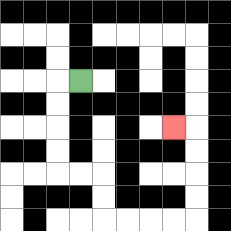{'start': '[3, 3]', 'end': '[7, 5]', 'path_directions': 'L,D,D,D,D,R,R,D,D,R,R,R,R,U,U,U,U,L', 'path_coordinates': '[[3, 3], [2, 3], [2, 4], [2, 5], [2, 6], [2, 7], [3, 7], [4, 7], [4, 8], [4, 9], [5, 9], [6, 9], [7, 9], [8, 9], [8, 8], [8, 7], [8, 6], [8, 5], [7, 5]]'}